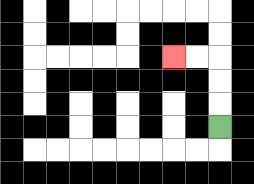{'start': '[9, 5]', 'end': '[7, 2]', 'path_directions': 'U,U,U,L,L', 'path_coordinates': '[[9, 5], [9, 4], [9, 3], [9, 2], [8, 2], [7, 2]]'}